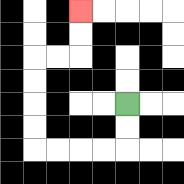{'start': '[5, 4]', 'end': '[3, 0]', 'path_directions': 'D,D,L,L,L,L,U,U,U,U,R,R,U,U', 'path_coordinates': '[[5, 4], [5, 5], [5, 6], [4, 6], [3, 6], [2, 6], [1, 6], [1, 5], [1, 4], [1, 3], [1, 2], [2, 2], [3, 2], [3, 1], [3, 0]]'}